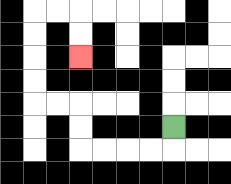{'start': '[7, 5]', 'end': '[3, 2]', 'path_directions': 'D,L,L,L,L,U,U,L,L,U,U,U,U,R,R,D,D', 'path_coordinates': '[[7, 5], [7, 6], [6, 6], [5, 6], [4, 6], [3, 6], [3, 5], [3, 4], [2, 4], [1, 4], [1, 3], [1, 2], [1, 1], [1, 0], [2, 0], [3, 0], [3, 1], [3, 2]]'}